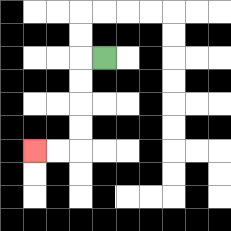{'start': '[4, 2]', 'end': '[1, 6]', 'path_directions': 'L,D,D,D,D,L,L', 'path_coordinates': '[[4, 2], [3, 2], [3, 3], [3, 4], [3, 5], [3, 6], [2, 6], [1, 6]]'}